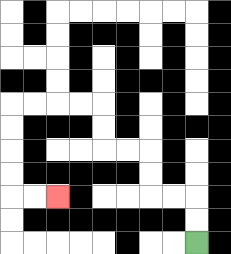{'start': '[8, 10]', 'end': '[2, 8]', 'path_directions': 'U,U,L,L,U,U,L,L,U,U,L,L,L,L,D,D,D,D,R,R', 'path_coordinates': '[[8, 10], [8, 9], [8, 8], [7, 8], [6, 8], [6, 7], [6, 6], [5, 6], [4, 6], [4, 5], [4, 4], [3, 4], [2, 4], [1, 4], [0, 4], [0, 5], [0, 6], [0, 7], [0, 8], [1, 8], [2, 8]]'}